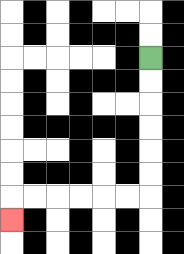{'start': '[6, 2]', 'end': '[0, 9]', 'path_directions': 'D,D,D,D,D,D,L,L,L,L,L,L,D', 'path_coordinates': '[[6, 2], [6, 3], [6, 4], [6, 5], [6, 6], [6, 7], [6, 8], [5, 8], [4, 8], [3, 8], [2, 8], [1, 8], [0, 8], [0, 9]]'}